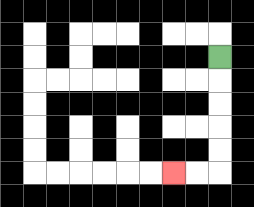{'start': '[9, 2]', 'end': '[7, 7]', 'path_directions': 'D,D,D,D,D,L,L', 'path_coordinates': '[[9, 2], [9, 3], [9, 4], [9, 5], [9, 6], [9, 7], [8, 7], [7, 7]]'}